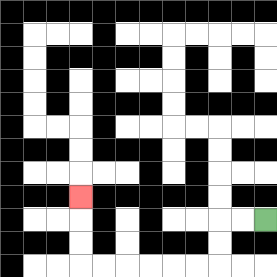{'start': '[11, 9]', 'end': '[3, 8]', 'path_directions': 'L,L,D,D,L,L,L,L,L,L,U,U,U', 'path_coordinates': '[[11, 9], [10, 9], [9, 9], [9, 10], [9, 11], [8, 11], [7, 11], [6, 11], [5, 11], [4, 11], [3, 11], [3, 10], [3, 9], [3, 8]]'}